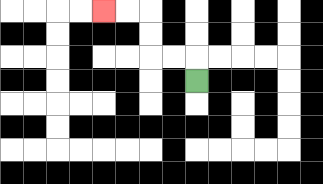{'start': '[8, 3]', 'end': '[4, 0]', 'path_directions': 'U,L,L,U,U,L,L', 'path_coordinates': '[[8, 3], [8, 2], [7, 2], [6, 2], [6, 1], [6, 0], [5, 0], [4, 0]]'}